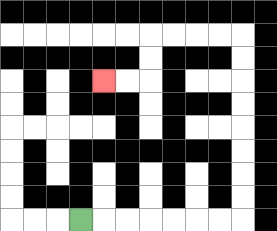{'start': '[3, 9]', 'end': '[4, 3]', 'path_directions': 'R,R,R,R,R,R,R,U,U,U,U,U,U,U,U,L,L,L,L,D,D,L,L', 'path_coordinates': '[[3, 9], [4, 9], [5, 9], [6, 9], [7, 9], [8, 9], [9, 9], [10, 9], [10, 8], [10, 7], [10, 6], [10, 5], [10, 4], [10, 3], [10, 2], [10, 1], [9, 1], [8, 1], [7, 1], [6, 1], [6, 2], [6, 3], [5, 3], [4, 3]]'}